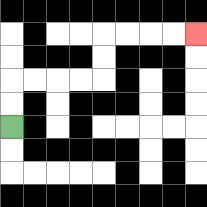{'start': '[0, 5]', 'end': '[8, 1]', 'path_directions': 'U,U,R,R,R,R,U,U,R,R,R,R', 'path_coordinates': '[[0, 5], [0, 4], [0, 3], [1, 3], [2, 3], [3, 3], [4, 3], [4, 2], [4, 1], [5, 1], [6, 1], [7, 1], [8, 1]]'}